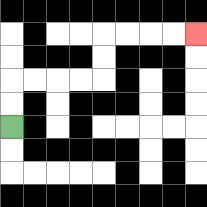{'start': '[0, 5]', 'end': '[8, 1]', 'path_directions': 'U,U,R,R,R,R,U,U,R,R,R,R', 'path_coordinates': '[[0, 5], [0, 4], [0, 3], [1, 3], [2, 3], [3, 3], [4, 3], [4, 2], [4, 1], [5, 1], [6, 1], [7, 1], [8, 1]]'}